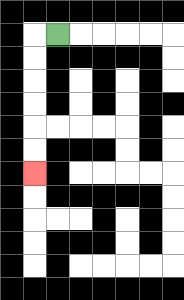{'start': '[2, 1]', 'end': '[1, 7]', 'path_directions': 'L,D,D,D,D,D,D', 'path_coordinates': '[[2, 1], [1, 1], [1, 2], [1, 3], [1, 4], [1, 5], [1, 6], [1, 7]]'}